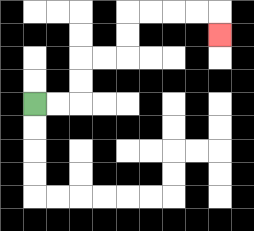{'start': '[1, 4]', 'end': '[9, 1]', 'path_directions': 'R,R,U,U,R,R,U,U,R,R,R,R,D', 'path_coordinates': '[[1, 4], [2, 4], [3, 4], [3, 3], [3, 2], [4, 2], [5, 2], [5, 1], [5, 0], [6, 0], [7, 0], [8, 0], [9, 0], [9, 1]]'}